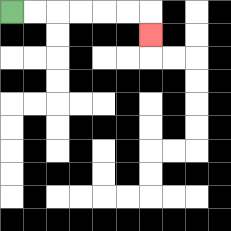{'start': '[0, 0]', 'end': '[6, 1]', 'path_directions': 'R,R,R,R,R,R,D', 'path_coordinates': '[[0, 0], [1, 0], [2, 0], [3, 0], [4, 0], [5, 0], [6, 0], [6, 1]]'}